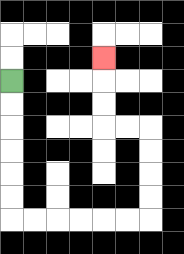{'start': '[0, 3]', 'end': '[4, 2]', 'path_directions': 'D,D,D,D,D,D,R,R,R,R,R,R,U,U,U,U,L,L,U,U,U', 'path_coordinates': '[[0, 3], [0, 4], [0, 5], [0, 6], [0, 7], [0, 8], [0, 9], [1, 9], [2, 9], [3, 9], [4, 9], [5, 9], [6, 9], [6, 8], [6, 7], [6, 6], [6, 5], [5, 5], [4, 5], [4, 4], [4, 3], [4, 2]]'}